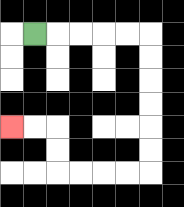{'start': '[1, 1]', 'end': '[0, 5]', 'path_directions': 'R,R,R,R,R,D,D,D,D,D,D,L,L,L,L,U,U,L,L', 'path_coordinates': '[[1, 1], [2, 1], [3, 1], [4, 1], [5, 1], [6, 1], [6, 2], [6, 3], [6, 4], [6, 5], [6, 6], [6, 7], [5, 7], [4, 7], [3, 7], [2, 7], [2, 6], [2, 5], [1, 5], [0, 5]]'}